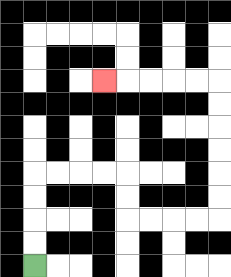{'start': '[1, 11]', 'end': '[4, 3]', 'path_directions': 'U,U,U,U,R,R,R,R,D,D,R,R,R,R,U,U,U,U,U,U,L,L,L,L,L', 'path_coordinates': '[[1, 11], [1, 10], [1, 9], [1, 8], [1, 7], [2, 7], [3, 7], [4, 7], [5, 7], [5, 8], [5, 9], [6, 9], [7, 9], [8, 9], [9, 9], [9, 8], [9, 7], [9, 6], [9, 5], [9, 4], [9, 3], [8, 3], [7, 3], [6, 3], [5, 3], [4, 3]]'}